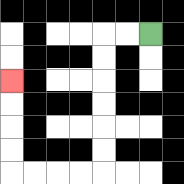{'start': '[6, 1]', 'end': '[0, 3]', 'path_directions': 'L,L,D,D,D,D,D,D,L,L,L,L,U,U,U,U', 'path_coordinates': '[[6, 1], [5, 1], [4, 1], [4, 2], [4, 3], [4, 4], [4, 5], [4, 6], [4, 7], [3, 7], [2, 7], [1, 7], [0, 7], [0, 6], [0, 5], [0, 4], [0, 3]]'}